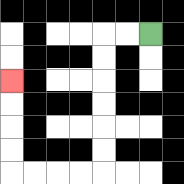{'start': '[6, 1]', 'end': '[0, 3]', 'path_directions': 'L,L,D,D,D,D,D,D,L,L,L,L,U,U,U,U', 'path_coordinates': '[[6, 1], [5, 1], [4, 1], [4, 2], [4, 3], [4, 4], [4, 5], [4, 6], [4, 7], [3, 7], [2, 7], [1, 7], [0, 7], [0, 6], [0, 5], [0, 4], [0, 3]]'}